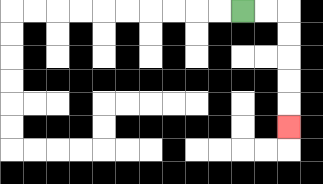{'start': '[10, 0]', 'end': '[12, 5]', 'path_directions': 'R,R,D,D,D,D,D', 'path_coordinates': '[[10, 0], [11, 0], [12, 0], [12, 1], [12, 2], [12, 3], [12, 4], [12, 5]]'}